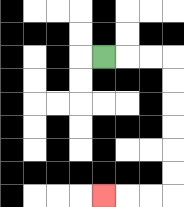{'start': '[4, 2]', 'end': '[4, 8]', 'path_directions': 'R,R,R,D,D,D,D,D,D,L,L,L', 'path_coordinates': '[[4, 2], [5, 2], [6, 2], [7, 2], [7, 3], [7, 4], [7, 5], [7, 6], [7, 7], [7, 8], [6, 8], [5, 8], [4, 8]]'}